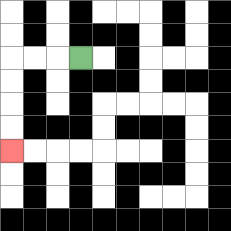{'start': '[3, 2]', 'end': '[0, 6]', 'path_directions': 'L,L,L,D,D,D,D', 'path_coordinates': '[[3, 2], [2, 2], [1, 2], [0, 2], [0, 3], [0, 4], [0, 5], [0, 6]]'}